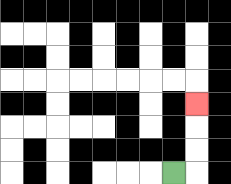{'start': '[7, 7]', 'end': '[8, 4]', 'path_directions': 'R,U,U,U', 'path_coordinates': '[[7, 7], [8, 7], [8, 6], [8, 5], [8, 4]]'}